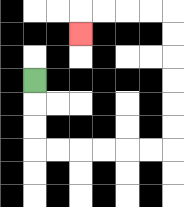{'start': '[1, 3]', 'end': '[3, 1]', 'path_directions': 'D,D,D,R,R,R,R,R,R,U,U,U,U,U,U,L,L,L,L,D', 'path_coordinates': '[[1, 3], [1, 4], [1, 5], [1, 6], [2, 6], [3, 6], [4, 6], [5, 6], [6, 6], [7, 6], [7, 5], [7, 4], [7, 3], [7, 2], [7, 1], [7, 0], [6, 0], [5, 0], [4, 0], [3, 0], [3, 1]]'}